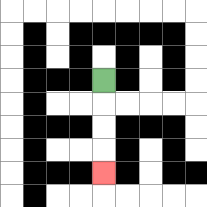{'start': '[4, 3]', 'end': '[4, 7]', 'path_directions': 'D,D,D,D', 'path_coordinates': '[[4, 3], [4, 4], [4, 5], [4, 6], [4, 7]]'}